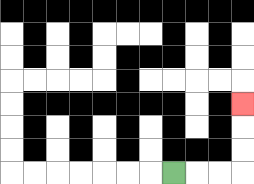{'start': '[7, 7]', 'end': '[10, 4]', 'path_directions': 'R,R,R,U,U,U', 'path_coordinates': '[[7, 7], [8, 7], [9, 7], [10, 7], [10, 6], [10, 5], [10, 4]]'}